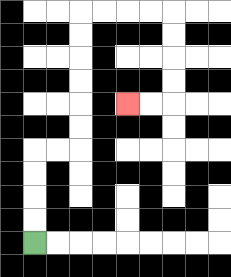{'start': '[1, 10]', 'end': '[5, 4]', 'path_directions': 'U,U,U,U,R,R,U,U,U,U,U,U,R,R,R,R,D,D,D,D,L,L', 'path_coordinates': '[[1, 10], [1, 9], [1, 8], [1, 7], [1, 6], [2, 6], [3, 6], [3, 5], [3, 4], [3, 3], [3, 2], [3, 1], [3, 0], [4, 0], [5, 0], [6, 0], [7, 0], [7, 1], [7, 2], [7, 3], [7, 4], [6, 4], [5, 4]]'}